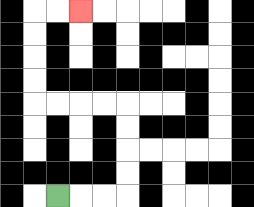{'start': '[2, 8]', 'end': '[3, 0]', 'path_directions': 'R,R,R,U,U,U,U,L,L,L,L,U,U,U,U,R,R', 'path_coordinates': '[[2, 8], [3, 8], [4, 8], [5, 8], [5, 7], [5, 6], [5, 5], [5, 4], [4, 4], [3, 4], [2, 4], [1, 4], [1, 3], [1, 2], [1, 1], [1, 0], [2, 0], [3, 0]]'}